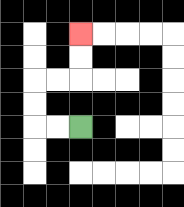{'start': '[3, 5]', 'end': '[3, 1]', 'path_directions': 'L,L,U,U,R,R,U,U', 'path_coordinates': '[[3, 5], [2, 5], [1, 5], [1, 4], [1, 3], [2, 3], [3, 3], [3, 2], [3, 1]]'}